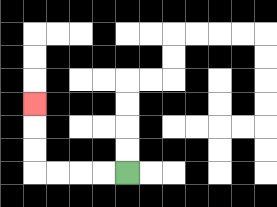{'start': '[5, 7]', 'end': '[1, 4]', 'path_directions': 'L,L,L,L,U,U,U', 'path_coordinates': '[[5, 7], [4, 7], [3, 7], [2, 7], [1, 7], [1, 6], [1, 5], [1, 4]]'}